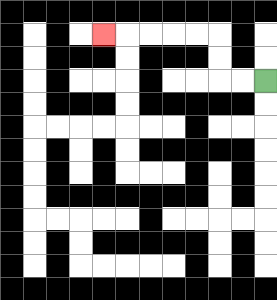{'start': '[11, 3]', 'end': '[4, 1]', 'path_directions': 'L,L,U,U,L,L,L,L,L', 'path_coordinates': '[[11, 3], [10, 3], [9, 3], [9, 2], [9, 1], [8, 1], [7, 1], [6, 1], [5, 1], [4, 1]]'}